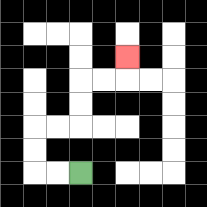{'start': '[3, 7]', 'end': '[5, 2]', 'path_directions': 'L,L,U,U,R,R,U,U,R,R,U', 'path_coordinates': '[[3, 7], [2, 7], [1, 7], [1, 6], [1, 5], [2, 5], [3, 5], [3, 4], [3, 3], [4, 3], [5, 3], [5, 2]]'}